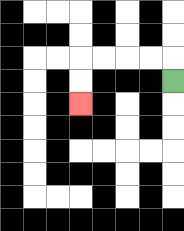{'start': '[7, 3]', 'end': '[3, 4]', 'path_directions': 'U,L,L,L,L,D,D', 'path_coordinates': '[[7, 3], [7, 2], [6, 2], [5, 2], [4, 2], [3, 2], [3, 3], [3, 4]]'}